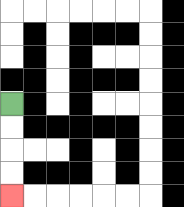{'start': '[0, 4]', 'end': '[0, 8]', 'path_directions': 'D,D,D,D', 'path_coordinates': '[[0, 4], [0, 5], [0, 6], [0, 7], [0, 8]]'}